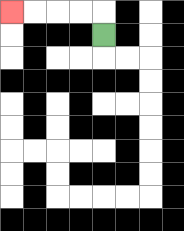{'start': '[4, 1]', 'end': '[0, 0]', 'path_directions': 'U,L,L,L,L', 'path_coordinates': '[[4, 1], [4, 0], [3, 0], [2, 0], [1, 0], [0, 0]]'}